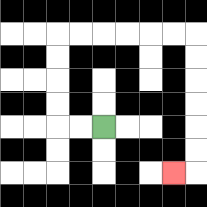{'start': '[4, 5]', 'end': '[7, 7]', 'path_directions': 'L,L,U,U,U,U,R,R,R,R,R,R,D,D,D,D,D,D,L', 'path_coordinates': '[[4, 5], [3, 5], [2, 5], [2, 4], [2, 3], [2, 2], [2, 1], [3, 1], [4, 1], [5, 1], [6, 1], [7, 1], [8, 1], [8, 2], [8, 3], [8, 4], [8, 5], [8, 6], [8, 7], [7, 7]]'}